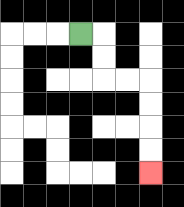{'start': '[3, 1]', 'end': '[6, 7]', 'path_directions': 'R,D,D,R,R,D,D,D,D', 'path_coordinates': '[[3, 1], [4, 1], [4, 2], [4, 3], [5, 3], [6, 3], [6, 4], [6, 5], [6, 6], [6, 7]]'}